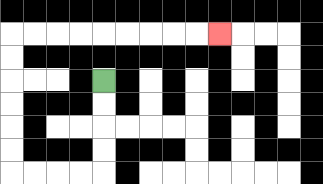{'start': '[4, 3]', 'end': '[9, 1]', 'path_directions': 'D,D,D,D,L,L,L,L,U,U,U,U,U,U,R,R,R,R,R,R,R,R,R', 'path_coordinates': '[[4, 3], [4, 4], [4, 5], [4, 6], [4, 7], [3, 7], [2, 7], [1, 7], [0, 7], [0, 6], [0, 5], [0, 4], [0, 3], [0, 2], [0, 1], [1, 1], [2, 1], [3, 1], [4, 1], [5, 1], [6, 1], [7, 1], [8, 1], [9, 1]]'}